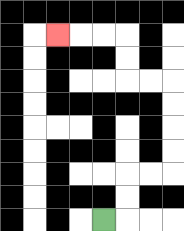{'start': '[4, 9]', 'end': '[2, 1]', 'path_directions': 'R,U,U,R,R,U,U,U,U,L,L,U,U,L,L,L', 'path_coordinates': '[[4, 9], [5, 9], [5, 8], [5, 7], [6, 7], [7, 7], [7, 6], [7, 5], [7, 4], [7, 3], [6, 3], [5, 3], [5, 2], [5, 1], [4, 1], [3, 1], [2, 1]]'}